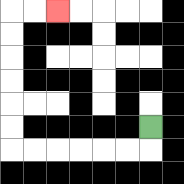{'start': '[6, 5]', 'end': '[2, 0]', 'path_directions': 'D,L,L,L,L,L,L,U,U,U,U,U,U,R,R', 'path_coordinates': '[[6, 5], [6, 6], [5, 6], [4, 6], [3, 6], [2, 6], [1, 6], [0, 6], [0, 5], [0, 4], [0, 3], [0, 2], [0, 1], [0, 0], [1, 0], [2, 0]]'}